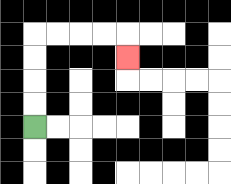{'start': '[1, 5]', 'end': '[5, 2]', 'path_directions': 'U,U,U,U,R,R,R,R,D', 'path_coordinates': '[[1, 5], [1, 4], [1, 3], [1, 2], [1, 1], [2, 1], [3, 1], [4, 1], [5, 1], [5, 2]]'}